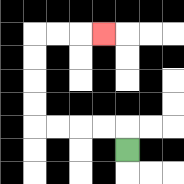{'start': '[5, 6]', 'end': '[4, 1]', 'path_directions': 'U,L,L,L,L,U,U,U,U,R,R,R', 'path_coordinates': '[[5, 6], [5, 5], [4, 5], [3, 5], [2, 5], [1, 5], [1, 4], [1, 3], [1, 2], [1, 1], [2, 1], [3, 1], [4, 1]]'}